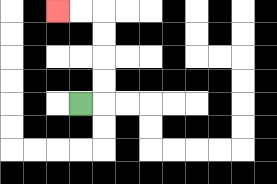{'start': '[3, 4]', 'end': '[2, 0]', 'path_directions': 'R,U,U,U,U,L,L', 'path_coordinates': '[[3, 4], [4, 4], [4, 3], [4, 2], [4, 1], [4, 0], [3, 0], [2, 0]]'}